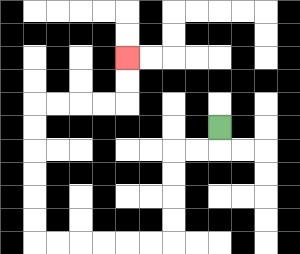{'start': '[9, 5]', 'end': '[5, 2]', 'path_directions': 'D,L,L,D,D,D,D,L,L,L,L,L,L,U,U,U,U,U,U,R,R,R,R,U,U', 'path_coordinates': '[[9, 5], [9, 6], [8, 6], [7, 6], [7, 7], [7, 8], [7, 9], [7, 10], [6, 10], [5, 10], [4, 10], [3, 10], [2, 10], [1, 10], [1, 9], [1, 8], [1, 7], [1, 6], [1, 5], [1, 4], [2, 4], [3, 4], [4, 4], [5, 4], [5, 3], [5, 2]]'}